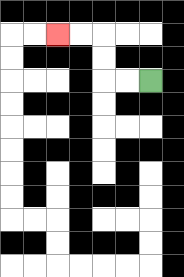{'start': '[6, 3]', 'end': '[2, 1]', 'path_directions': 'L,L,U,U,L,L', 'path_coordinates': '[[6, 3], [5, 3], [4, 3], [4, 2], [4, 1], [3, 1], [2, 1]]'}